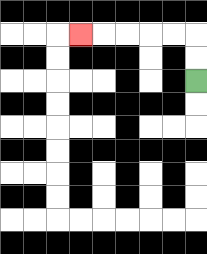{'start': '[8, 3]', 'end': '[3, 1]', 'path_directions': 'U,U,L,L,L,L,L', 'path_coordinates': '[[8, 3], [8, 2], [8, 1], [7, 1], [6, 1], [5, 1], [4, 1], [3, 1]]'}